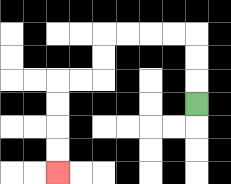{'start': '[8, 4]', 'end': '[2, 7]', 'path_directions': 'U,U,U,L,L,L,L,D,D,L,L,D,D,D,D', 'path_coordinates': '[[8, 4], [8, 3], [8, 2], [8, 1], [7, 1], [6, 1], [5, 1], [4, 1], [4, 2], [4, 3], [3, 3], [2, 3], [2, 4], [2, 5], [2, 6], [2, 7]]'}